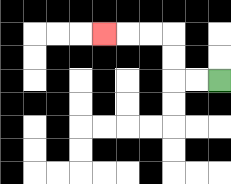{'start': '[9, 3]', 'end': '[4, 1]', 'path_directions': 'L,L,U,U,L,L,L', 'path_coordinates': '[[9, 3], [8, 3], [7, 3], [7, 2], [7, 1], [6, 1], [5, 1], [4, 1]]'}